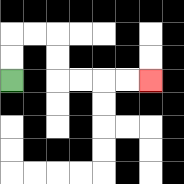{'start': '[0, 3]', 'end': '[6, 3]', 'path_directions': 'U,U,R,R,D,D,R,R,R,R', 'path_coordinates': '[[0, 3], [0, 2], [0, 1], [1, 1], [2, 1], [2, 2], [2, 3], [3, 3], [4, 3], [5, 3], [6, 3]]'}